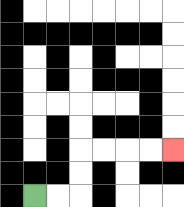{'start': '[1, 8]', 'end': '[7, 6]', 'path_directions': 'R,R,U,U,R,R,R,R', 'path_coordinates': '[[1, 8], [2, 8], [3, 8], [3, 7], [3, 6], [4, 6], [5, 6], [6, 6], [7, 6]]'}